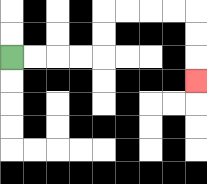{'start': '[0, 2]', 'end': '[8, 3]', 'path_directions': 'R,R,R,R,U,U,R,R,R,R,D,D,D', 'path_coordinates': '[[0, 2], [1, 2], [2, 2], [3, 2], [4, 2], [4, 1], [4, 0], [5, 0], [6, 0], [7, 0], [8, 0], [8, 1], [8, 2], [8, 3]]'}